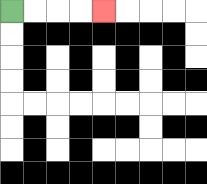{'start': '[0, 0]', 'end': '[4, 0]', 'path_directions': 'R,R,R,R', 'path_coordinates': '[[0, 0], [1, 0], [2, 0], [3, 0], [4, 0]]'}